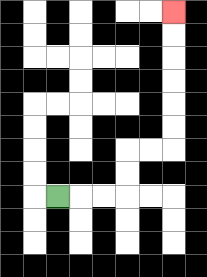{'start': '[2, 8]', 'end': '[7, 0]', 'path_directions': 'R,R,R,U,U,R,R,U,U,U,U,U,U', 'path_coordinates': '[[2, 8], [3, 8], [4, 8], [5, 8], [5, 7], [5, 6], [6, 6], [7, 6], [7, 5], [7, 4], [7, 3], [7, 2], [7, 1], [7, 0]]'}